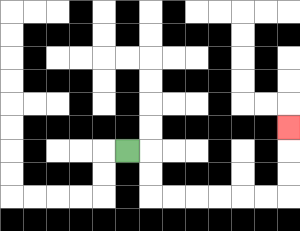{'start': '[5, 6]', 'end': '[12, 5]', 'path_directions': 'R,D,D,R,R,R,R,R,R,U,U,U', 'path_coordinates': '[[5, 6], [6, 6], [6, 7], [6, 8], [7, 8], [8, 8], [9, 8], [10, 8], [11, 8], [12, 8], [12, 7], [12, 6], [12, 5]]'}